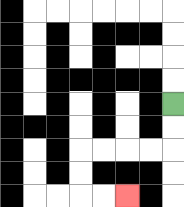{'start': '[7, 4]', 'end': '[5, 8]', 'path_directions': 'D,D,L,L,L,L,D,D,R,R', 'path_coordinates': '[[7, 4], [7, 5], [7, 6], [6, 6], [5, 6], [4, 6], [3, 6], [3, 7], [3, 8], [4, 8], [5, 8]]'}